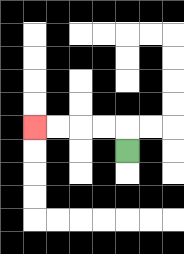{'start': '[5, 6]', 'end': '[1, 5]', 'path_directions': 'U,L,L,L,L', 'path_coordinates': '[[5, 6], [5, 5], [4, 5], [3, 5], [2, 5], [1, 5]]'}